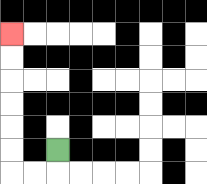{'start': '[2, 6]', 'end': '[0, 1]', 'path_directions': 'D,L,L,U,U,U,U,U,U', 'path_coordinates': '[[2, 6], [2, 7], [1, 7], [0, 7], [0, 6], [0, 5], [0, 4], [0, 3], [0, 2], [0, 1]]'}